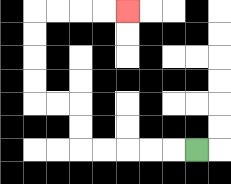{'start': '[8, 6]', 'end': '[5, 0]', 'path_directions': 'L,L,L,L,L,U,U,L,L,U,U,U,U,R,R,R,R', 'path_coordinates': '[[8, 6], [7, 6], [6, 6], [5, 6], [4, 6], [3, 6], [3, 5], [3, 4], [2, 4], [1, 4], [1, 3], [1, 2], [1, 1], [1, 0], [2, 0], [3, 0], [4, 0], [5, 0]]'}